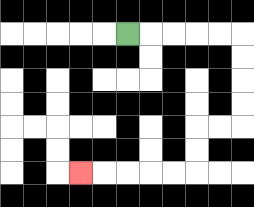{'start': '[5, 1]', 'end': '[3, 7]', 'path_directions': 'R,R,R,R,R,D,D,D,D,L,L,D,D,L,L,L,L,L', 'path_coordinates': '[[5, 1], [6, 1], [7, 1], [8, 1], [9, 1], [10, 1], [10, 2], [10, 3], [10, 4], [10, 5], [9, 5], [8, 5], [8, 6], [8, 7], [7, 7], [6, 7], [5, 7], [4, 7], [3, 7]]'}